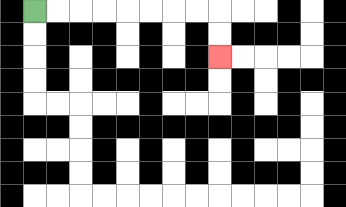{'start': '[1, 0]', 'end': '[9, 2]', 'path_directions': 'R,R,R,R,R,R,R,R,D,D', 'path_coordinates': '[[1, 0], [2, 0], [3, 0], [4, 0], [5, 0], [6, 0], [7, 0], [8, 0], [9, 0], [9, 1], [9, 2]]'}